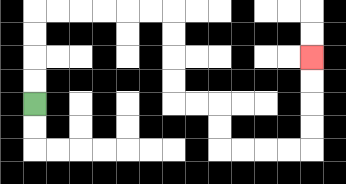{'start': '[1, 4]', 'end': '[13, 2]', 'path_directions': 'U,U,U,U,R,R,R,R,R,R,D,D,D,D,R,R,D,D,R,R,R,R,U,U,U,U', 'path_coordinates': '[[1, 4], [1, 3], [1, 2], [1, 1], [1, 0], [2, 0], [3, 0], [4, 0], [5, 0], [6, 0], [7, 0], [7, 1], [7, 2], [7, 3], [7, 4], [8, 4], [9, 4], [9, 5], [9, 6], [10, 6], [11, 6], [12, 6], [13, 6], [13, 5], [13, 4], [13, 3], [13, 2]]'}